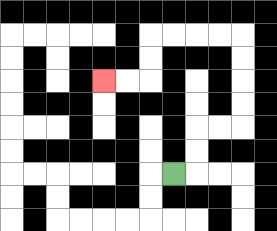{'start': '[7, 7]', 'end': '[4, 3]', 'path_directions': 'R,U,U,R,R,U,U,U,U,L,L,L,L,D,D,L,L', 'path_coordinates': '[[7, 7], [8, 7], [8, 6], [8, 5], [9, 5], [10, 5], [10, 4], [10, 3], [10, 2], [10, 1], [9, 1], [8, 1], [7, 1], [6, 1], [6, 2], [6, 3], [5, 3], [4, 3]]'}